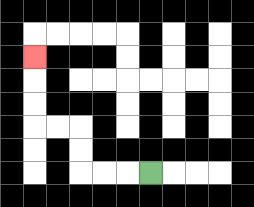{'start': '[6, 7]', 'end': '[1, 2]', 'path_directions': 'L,L,L,U,U,L,L,U,U,U', 'path_coordinates': '[[6, 7], [5, 7], [4, 7], [3, 7], [3, 6], [3, 5], [2, 5], [1, 5], [1, 4], [1, 3], [1, 2]]'}